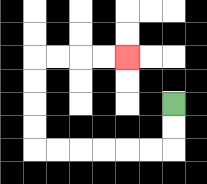{'start': '[7, 4]', 'end': '[5, 2]', 'path_directions': 'D,D,L,L,L,L,L,L,U,U,U,U,R,R,R,R', 'path_coordinates': '[[7, 4], [7, 5], [7, 6], [6, 6], [5, 6], [4, 6], [3, 6], [2, 6], [1, 6], [1, 5], [1, 4], [1, 3], [1, 2], [2, 2], [3, 2], [4, 2], [5, 2]]'}